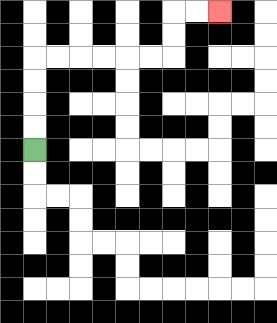{'start': '[1, 6]', 'end': '[9, 0]', 'path_directions': 'U,U,U,U,R,R,R,R,R,R,U,U,R,R', 'path_coordinates': '[[1, 6], [1, 5], [1, 4], [1, 3], [1, 2], [2, 2], [3, 2], [4, 2], [5, 2], [6, 2], [7, 2], [7, 1], [7, 0], [8, 0], [9, 0]]'}